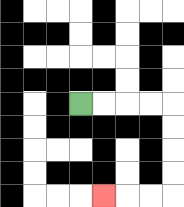{'start': '[3, 4]', 'end': '[4, 8]', 'path_directions': 'R,R,R,R,D,D,D,D,L,L,L', 'path_coordinates': '[[3, 4], [4, 4], [5, 4], [6, 4], [7, 4], [7, 5], [7, 6], [7, 7], [7, 8], [6, 8], [5, 8], [4, 8]]'}